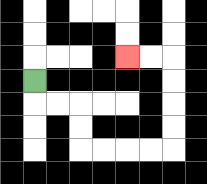{'start': '[1, 3]', 'end': '[5, 2]', 'path_directions': 'D,R,R,D,D,R,R,R,R,U,U,U,U,L,L', 'path_coordinates': '[[1, 3], [1, 4], [2, 4], [3, 4], [3, 5], [3, 6], [4, 6], [5, 6], [6, 6], [7, 6], [7, 5], [7, 4], [7, 3], [7, 2], [6, 2], [5, 2]]'}